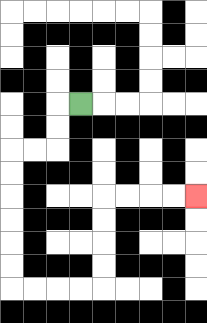{'start': '[3, 4]', 'end': '[8, 8]', 'path_directions': 'L,D,D,L,L,D,D,D,D,D,D,R,R,R,R,U,U,U,U,R,R,R,R', 'path_coordinates': '[[3, 4], [2, 4], [2, 5], [2, 6], [1, 6], [0, 6], [0, 7], [0, 8], [0, 9], [0, 10], [0, 11], [0, 12], [1, 12], [2, 12], [3, 12], [4, 12], [4, 11], [4, 10], [4, 9], [4, 8], [5, 8], [6, 8], [7, 8], [8, 8]]'}